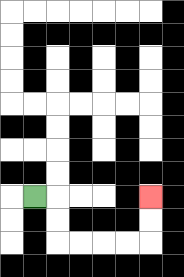{'start': '[1, 8]', 'end': '[6, 8]', 'path_directions': 'R,D,D,R,R,R,R,U,U', 'path_coordinates': '[[1, 8], [2, 8], [2, 9], [2, 10], [3, 10], [4, 10], [5, 10], [6, 10], [6, 9], [6, 8]]'}